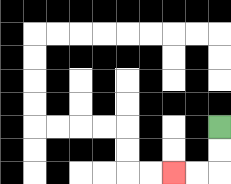{'start': '[9, 5]', 'end': '[7, 7]', 'path_directions': 'D,D,L,L', 'path_coordinates': '[[9, 5], [9, 6], [9, 7], [8, 7], [7, 7]]'}